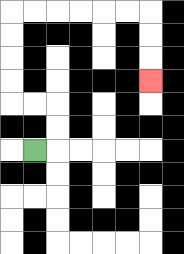{'start': '[1, 6]', 'end': '[6, 3]', 'path_directions': 'R,U,U,L,L,U,U,U,U,R,R,R,R,R,R,D,D,D', 'path_coordinates': '[[1, 6], [2, 6], [2, 5], [2, 4], [1, 4], [0, 4], [0, 3], [0, 2], [0, 1], [0, 0], [1, 0], [2, 0], [3, 0], [4, 0], [5, 0], [6, 0], [6, 1], [6, 2], [6, 3]]'}